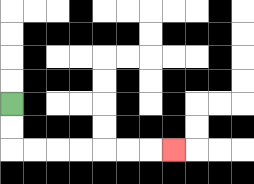{'start': '[0, 4]', 'end': '[7, 6]', 'path_directions': 'D,D,R,R,R,R,R,R,R', 'path_coordinates': '[[0, 4], [0, 5], [0, 6], [1, 6], [2, 6], [3, 6], [4, 6], [5, 6], [6, 6], [7, 6]]'}